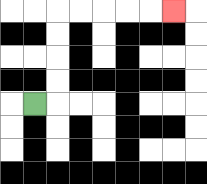{'start': '[1, 4]', 'end': '[7, 0]', 'path_directions': 'R,U,U,U,U,R,R,R,R,R', 'path_coordinates': '[[1, 4], [2, 4], [2, 3], [2, 2], [2, 1], [2, 0], [3, 0], [4, 0], [5, 0], [6, 0], [7, 0]]'}